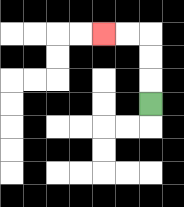{'start': '[6, 4]', 'end': '[4, 1]', 'path_directions': 'U,U,U,L,L', 'path_coordinates': '[[6, 4], [6, 3], [6, 2], [6, 1], [5, 1], [4, 1]]'}